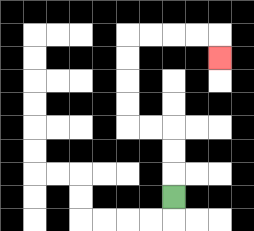{'start': '[7, 8]', 'end': '[9, 2]', 'path_directions': 'U,U,U,L,L,U,U,U,U,R,R,R,R,D', 'path_coordinates': '[[7, 8], [7, 7], [7, 6], [7, 5], [6, 5], [5, 5], [5, 4], [5, 3], [5, 2], [5, 1], [6, 1], [7, 1], [8, 1], [9, 1], [9, 2]]'}